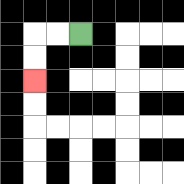{'start': '[3, 1]', 'end': '[1, 3]', 'path_directions': 'L,L,D,D', 'path_coordinates': '[[3, 1], [2, 1], [1, 1], [1, 2], [1, 3]]'}